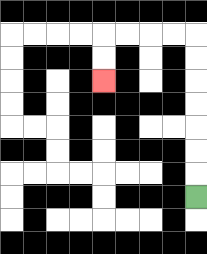{'start': '[8, 8]', 'end': '[4, 3]', 'path_directions': 'U,U,U,U,U,U,U,L,L,L,L,D,D', 'path_coordinates': '[[8, 8], [8, 7], [8, 6], [8, 5], [8, 4], [8, 3], [8, 2], [8, 1], [7, 1], [6, 1], [5, 1], [4, 1], [4, 2], [4, 3]]'}